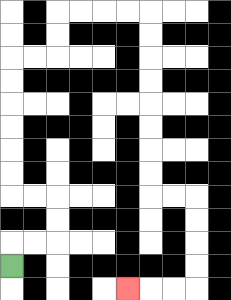{'start': '[0, 11]', 'end': '[5, 12]', 'path_directions': 'U,R,R,U,U,L,L,U,U,U,U,U,U,R,R,U,U,R,R,R,R,D,D,D,D,D,D,D,D,R,R,D,D,D,D,L,L,L', 'path_coordinates': '[[0, 11], [0, 10], [1, 10], [2, 10], [2, 9], [2, 8], [1, 8], [0, 8], [0, 7], [0, 6], [0, 5], [0, 4], [0, 3], [0, 2], [1, 2], [2, 2], [2, 1], [2, 0], [3, 0], [4, 0], [5, 0], [6, 0], [6, 1], [6, 2], [6, 3], [6, 4], [6, 5], [6, 6], [6, 7], [6, 8], [7, 8], [8, 8], [8, 9], [8, 10], [8, 11], [8, 12], [7, 12], [6, 12], [5, 12]]'}